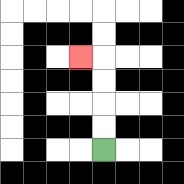{'start': '[4, 6]', 'end': '[3, 2]', 'path_directions': 'U,U,U,U,L', 'path_coordinates': '[[4, 6], [4, 5], [4, 4], [4, 3], [4, 2], [3, 2]]'}